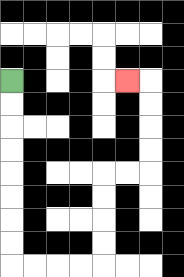{'start': '[0, 3]', 'end': '[5, 3]', 'path_directions': 'D,D,D,D,D,D,D,D,R,R,R,R,U,U,U,U,R,R,U,U,U,U,L', 'path_coordinates': '[[0, 3], [0, 4], [0, 5], [0, 6], [0, 7], [0, 8], [0, 9], [0, 10], [0, 11], [1, 11], [2, 11], [3, 11], [4, 11], [4, 10], [4, 9], [4, 8], [4, 7], [5, 7], [6, 7], [6, 6], [6, 5], [6, 4], [6, 3], [5, 3]]'}